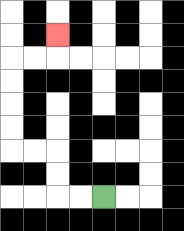{'start': '[4, 8]', 'end': '[2, 1]', 'path_directions': 'L,L,U,U,L,L,U,U,U,U,R,R,U', 'path_coordinates': '[[4, 8], [3, 8], [2, 8], [2, 7], [2, 6], [1, 6], [0, 6], [0, 5], [0, 4], [0, 3], [0, 2], [1, 2], [2, 2], [2, 1]]'}